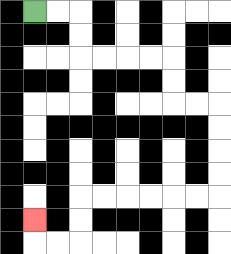{'start': '[1, 0]', 'end': '[1, 9]', 'path_directions': 'R,R,D,D,R,R,R,R,D,D,R,R,D,D,D,D,L,L,L,L,L,L,D,D,L,L,U', 'path_coordinates': '[[1, 0], [2, 0], [3, 0], [3, 1], [3, 2], [4, 2], [5, 2], [6, 2], [7, 2], [7, 3], [7, 4], [8, 4], [9, 4], [9, 5], [9, 6], [9, 7], [9, 8], [8, 8], [7, 8], [6, 8], [5, 8], [4, 8], [3, 8], [3, 9], [3, 10], [2, 10], [1, 10], [1, 9]]'}